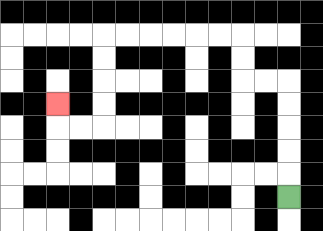{'start': '[12, 8]', 'end': '[2, 4]', 'path_directions': 'U,U,U,U,U,L,L,U,U,L,L,L,L,L,L,D,D,D,D,L,L,U', 'path_coordinates': '[[12, 8], [12, 7], [12, 6], [12, 5], [12, 4], [12, 3], [11, 3], [10, 3], [10, 2], [10, 1], [9, 1], [8, 1], [7, 1], [6, 1], [5, 1], [4, 1], [4, 2], [4, 3], [4, 4], [4, 5], [3, 5], [2, 5], [2, 4]]'}